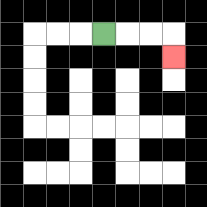{'start': '[4, 1]', 'end': '[7, 2]', 'path_directions': 'R,R,R,D', 'path_coordinates': '[[4, 1], [5, 1], [6, 1], [7, 1], [7, 2]]'}